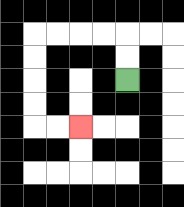{'start': '[5, 3]', 'end': '[3, 5]', 'path_directions': 'U,U,L,L,L,L,D,D,D,D,R,R', 'path_coordinates': '[[5, 3], [5, 2], [5, 1], [4, 1], [3, 1], [2, 1], [1, 1], [1, 2], [1, 3], [1, 4], [1, 5], [2, 5], [3, 5]]'}